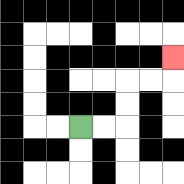{'start': '[3, 5]', 'end': '[7, 2]', 'path_directions': 'R,R,U,U,R,R,U', 'path_coordinates': '[[3, 5], [4, 5], [5, 5], [5, 4], [5, 3], [6, 3], [7, 3], [7, 2]]'}